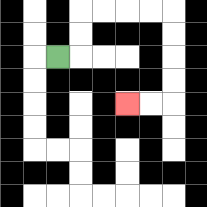{'start': '[2, 2]', 'end': '[5, 4]', 'path_directions': 'R,U,U,R,R,R,R,D,D,D,D,L,L', 'path_coordinates': '[[2, 2], [3, 2], [3, 1], [3, 0], [4, 0], [5, 0], [6, 0], [7, 0], [7, 1], [7, 2], [7, 3], [7, 4], [6, 4], [5, 4]]'}